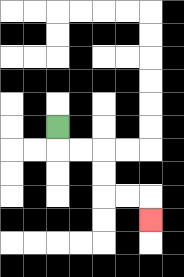{'start': '[2, 5]', 'end': '[6, 9]', 'path_directions': 'D,R,R,D,D,R,R,D', 'path_coordinates': '[[2, 5], [2, 6], [3, 6], [4, 6], [4, 7], [4, 8], [5, 8], [6, 8], [6, 9]]'}